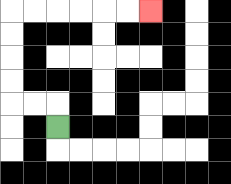{'start': '[2, 5]', 'end': '[6, 0]', 'path_directions': 'U,L,L,U,U,U,U,R,R,R,R,R,R', 'path_coordinates': '[[2, 5], [2, 4], [1, 4], [0, 4], [0, 3], [0, 2], [0, 1], [0, 0], [1, 0], [2, 0], [3, 0], [4, 0], [5, 0], [6, 0]]'}